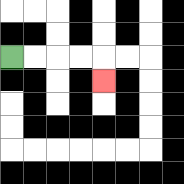{'start': '[0, 2]', 'end': '[4, 3]', 'path_directions': 'R,R,R,R,D', 'path_coordinates': '[[0, 2], [1, 2], [2, 2], [3, 2], [4, 2], [4, 3]]'}